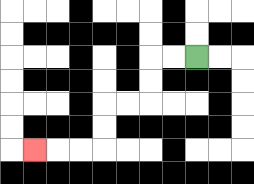{'start': '[8, 2]', 'end': '[1, 6]', 'path_directions': 'L,L,D,D,L,L,D,D,L,L,L', 'path_coordinates': '[[8, 2], [7, 2], [6, 2], [6, 3], [6, 4], [5, 4], [4, 4], [4, 5], [4, 6], [3, 6], [2, 6], [1, 6]]'}